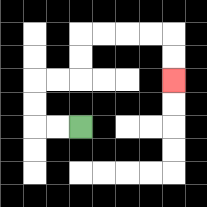{'start': '[3, 5]', 'end': '[7, 3]', 'path_directions': 'L,L,U,U,R,R,U,U,R,R,R,R,D,D', 'path_coordinates': '[[3, 5], [2, 5], [1, 5], [1, 4], [1, 3], [2, 3], [3, 3], [3, 2], [3, 1], [4, 1], [5, 1], [6, 1], [7, 1], [7, 2], [7, 3]]'}